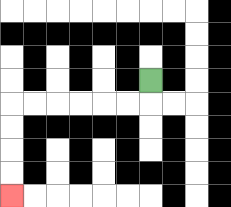{'start': '[6, 3]', 'end': '[0, 8]', 'path_directions': 'D,L,L,L,L,L,L,D,D,D,D', 'path_coordinates': '[[6, 3], [6, 4], [5, 4], [4, 4], [3, 4], [2, 4], [1, 4], [0, 4], [0, 5], [0, 6], [0, 7], [0, 8]]'}